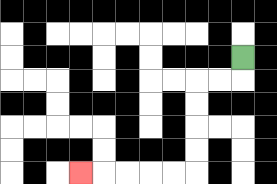{'start': '[10, 2]', 'end': '[3, 7]', 'path_directions': 'D,L,L,D,D,D,D,L,L,L,L,L', 'path_coordinates': '[[10, 2], [10, 3], [9, 3], [8, 3], [8, 4], [8, 5], [8, 6], [8, 7], [7, 7], [6, 7], [5, 7], [4, 7], [3, 7]]'}